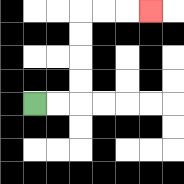{'start': '[1, 4]', 'end': '[6, 0]', 'path_directions': 'R,R,U,U,U,U,R,R,R', 'path_coordinates': '[[1, 4], [2, 4], [3, 4], [3, 3], [3, 2], [3, 1], [3, 0], [4, 0], [5, 0], [6, 0]]'}